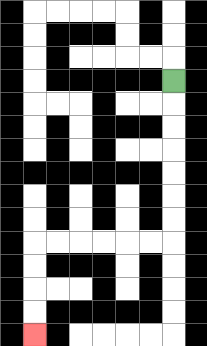{'start': '[7, 3]', 'end': '[1, 14]', 'path_directions': 'D,D,D,D,D,D,D,L,L,L,L,L,L,D,D,D,D', 'path_coordinates': '[[7, 3], [7, 4], [7, 5], [7, 6], [7, 7], [7, 8], [7, 9], [7, 10], [6, 10], [5, 10], [4, 10], [3, 10], [2, 10], [1, 10], [1, 11], [1, 12], [1, 13], [1, 14]]'}